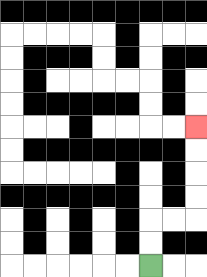{'start': '[6, 11]', 'end': '[8, 5]', 'path_directions': 'U,U,R,R,U,U,U,U', 'path_coordinates': '[[6, 11], [6, 10], [6, 9], [7, 9], [8, 9], [8, 8], [8, 7], [8, 6], [8, 5]]'}